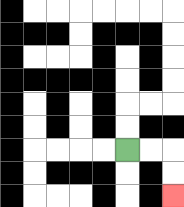{'start': '[5, 6]', 'end': '[7, 8]', 'path_directions': 'R,R,D,D', 'path_coordinates': '[[5, 6], [6, 6], [7, 6], [7, 7], [7, 8]]'}